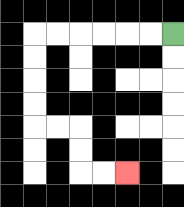{'start': '[7, 1]', 'end': '[5, 7]', 'path_directions': 'L,L,L,L,L,L,D,D,D,D,R,R,D,D,R,R', 'path_coordinates': '[[7, 1], [6, 1], [5, 1], [4, 1], [3, 1], [2, 1], [1, 1], [1, 2], [1, 3], [1, 4], [1, 5], [2, 5], [3, 5], [3, 6], [3, 7], [4, 7], [5, 7]]'}